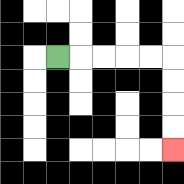{'start': '[2, 2]', 'end': '[7, 6]', 'path_directions': 'R,R,R,R,R,D,D,D,D', 'path_coordinates': '[[2, 2], [3, 2], [4, 2], [5, 2], [6, 2], [7, 2], [7, 3], [7, 4], [7, 5], [7, 6]]'}